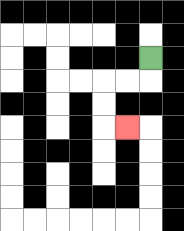{'start': '[6, 2]', 'end': '[5, 5]', 'path_directions': 'D,L,L,D,D,R', 'path_coordinates': '[[6, 2], [6, 3], [5, 3], [4, 3], [4, 4], [4, 5], [5, 5]]'}